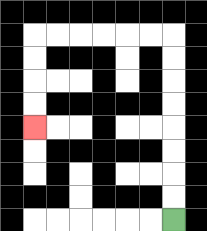{'start': '[7, 9]', 'end': '[1, 5]', 'path_directions': 'U,U,U,U,U,U,U,U,L,L,L,L,L,L,D,D,D,D', 'path_coordinates': '[[7, 9], [7, 8], [7, 7], [7, 6], [7, 5], [7, 4], [7, 3], [7, 2], [7, 1], [6, 1], [5, 1], [4, 1], [3, 1], [2, 1], [1, 1], [1, 2], [1, 3], [1, 4], [1, 5]]'}